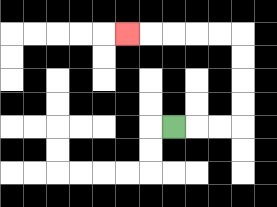{'start': '[7, 5]', 'end': '[5, 1]', 'path_directions': 'R,R,R,U,U,U,U,L,L,L,L,L', 'path_coordinates': '[[7, 5], [8, 5], [9, 5], [10, 5], [10, 4], [10, 3], [10, 2], [10, 1], [9, 1], [8, 1], [7, 1], [6, 1], [5, 1]]'}